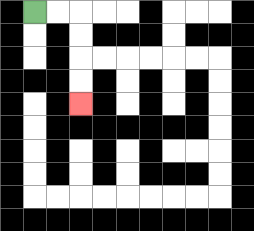{'start': '[1, 0]', 'end': '[3, 4]', 'path_directions': 'R,R,D,D,D,D', 'path_coordinates': '[[1, 0], [2, 0], [3, 0], [3, 1], [3, 2], [3, 3], [3, 4]]'}